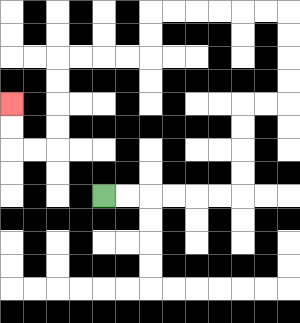{'start': '[4, 8]', 'end': '[0, 4]', 'path_directions': 'R,R,R,R,R,R,U,U,U,U,R,R,U,U,U,U,L,L,L,L,L,L,D,D,L,L,L,L,D,D,D,D,L,L,U,U', 'path_coordinates': '[[4, 8], [5, 8], [6, 8], [7, 8], [8, 8], [9, 8], [10, 8], [10, 7], [10, 6], [10, 5], [10, 4], [11, 4], [12, 4], [12, 3], [12, 2], [12, 1], [12, 0], [11, 0], [10, 0], [9, 0], [8, 0], [7, 0], [6, 0], [6, 1], [6, 2], [5, 2], [4, 2], [3, 2], [2, 2], [2, 3], [2, 4], [2, 5], [2, 6], [1, 6], [0, 6], [0, 5], [0, 4]]'}